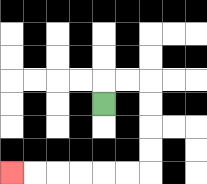{'start': '[4, 4]', 'end': '[0, 7]', 'path_directions': 'U,R,R,D,D,D,D,L,L,L,L,L,L', 'path_coordinates': '[[4, 4], [4, 3], [5, 3], [6, 3], [6, 4], [6, 5], [6, 6], [6, 7], [5, 7], [4, 7], [3, 7], [2, 7], [1, 7], [0, 7]]'}